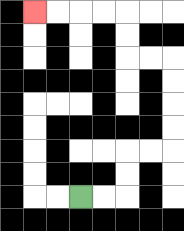{'start': '[3, 8]', 'end': '[1, 0]', 'path_directions': 'R,R,U,U,R,R,U,U,U,U,L,L,U,U,L,L,L,L', 'path_coordinates': '[[3, 8], [4, 8], [5, 8], [5, 7], [5, 6], [6, 6], [7, 6], [7, 5], [7, 4], [7, 3], [7, 2], [6, 2], [5, 2], [5, 1], [5, 0], [4, 0], [3, 0], [2, 0], [1, 0]]'}